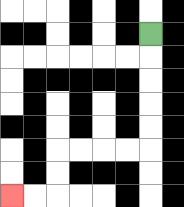{'start': '[6, 1]', 'end': '[0, 8]', 'path_directions': 'D,D,D,D,D,L,L,L,L,D,D,L,L', 'path_coordinates': '[[6, 1], [6, 2], [6, 3], [6, 4], [6, 5], [6, 6], [5, 6], [4, 6], [3, 6], [2, 6], [2, 7], [2, 8], [1, 8], [0, 8]]'}